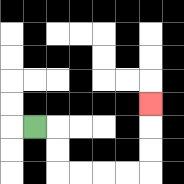{'start': '[1, 5]', 'end': '[6, 4]', 'path_directions': 'R,D,D,R,R,R,R,U,U,U', 'path_coordinates': '[[1, 5], [2, 5], [2, 6], [2, 7], [3, 7], [4, 7], [5, 7], [6, 7], [6, 6], [6, 5], [6, 4]]'}